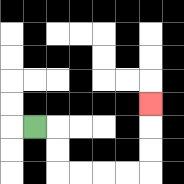{'start': '[1, 5]', 'end': '[6, 4]', 'path_directions': 'R,D,D,R,R,R,R,U,U,U', 'path_coordinates': '[[1, 5], [2, 5], [2, 6], [2, 7], [3, 7], [4, 7], [5, 7], [6, 7], [6, 6], [6, 5], [6, 4]]'}